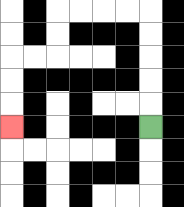{'start': '[6, 5]', 'end': '[0, 5]', 'path_directions': 'U,U,U,U,U,L,L,L,L,D,D,L,L,D,D,D', 'path_coordinates': '[[6, 5], [6, 4], [6, 3], [6, 2], [6, 1], [6, 0], [5, 0], [4, 0], [3, 0], [2, 0], [2, 1], [2, 2], [1, 2], [0, 2], [0, 3], [0, 4], [0, 5]]'}